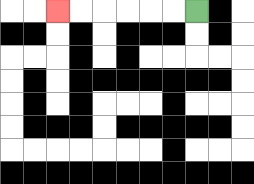{'start': '[8, 0]', 'end': '[2, 0]', 'path_directions': 'L,L,L,L,L,L', 'path_coordinates': '[[8, 0], [7, 0], [6, 0], [5, 0], [4, 0], [3, 0], [2, 0]]'}